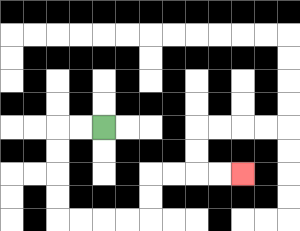{'start': '[4, 5]', 'end': '[10, 7]', 'path_directions': 'L,L,D,D,D,D,R,R,R,R,U,U,R,R,R,R', 'path_coordinates': '[[4, 5], [3, 5], [2, 5], [2, 6], [2, 7], [2, 8], [2, 9], [3, 9], [4, 9], [5, 9], [6, 9], [6, 8], [6, 7], [7, 7], [8, 7], [9, 7], [10, 7]]'}